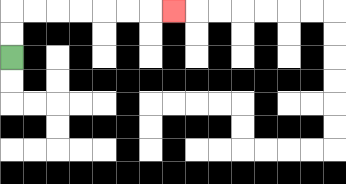{'start': '[0, 2]', 'end': '[7, 0]', 'path_directions': 'U,U,R,R,R,R,R,R,R', 'path_coordinates': '[[0, 2], [0, 1], [0, 0], [1, 0], [2, 0], [3, 0], [4, 0], [5, 0], [6, 0], [7, 0]]'}